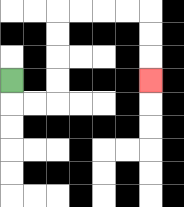{'start': '[0, 3]', 'end': '[6, 3]', 'path_directions': 'D,R,R,U,U,U,U,R,R,R,R,D,D,D', 'path_coordinates': '[[0, 3], [0, 4], [1, 4], [2, 4], [2, 3], [2, 2], [2, 1], [2, 0], [3, 0], [4, 0], [5, 0], [6, 0], [6, 1], [6, 2], [6, 3]]'}